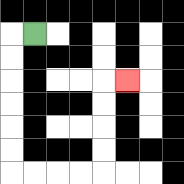{'start': '[1, 1]', 'end': '[5, 3]', 'path_directions': 'L,D,D,D,D,D,D,R,R,R,R,U,U,U,U,R', 'path_coordinates': '[[1, 1], [0, 1], [0, 2], [0, 3], [0, 4], [0, 5], [0, 6], [0, 7], [1, 7], [2, 7], [3, 7], [4, 7], [4, 6], [4, 5], [4, 4], [4, 3], [5, 3]]'}